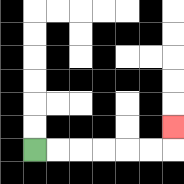{'start': '[1, 6]', 'end': '[7, 5]', 'path_directions': 'R,R,R,R,R,R,U', 'path_coordinates': '[[1, 6], [2, 6], [3, 6], [4, 6], [5, 6], [6, 6], [7, 6], [7, 5]]'}